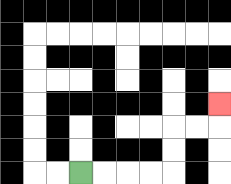{'start': '[3, 7]', 'end': '[9, 4]', 'path_directions': 'R,R,R,R,U,U,R,R,U', 'path_coordinates': '[[3, 7], [4, 7], [5, 7], [6, 7], [7, 7], [7, 6], [7, 5], [8, 5], [9, 5], [9, 4]]'}